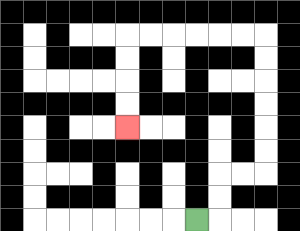{'start': '[8, 9]', 'end': '[5, 5]', 'path_directions': 'R,U,U,R,R,U,U,U,U,U,U,L,L,L,L,L,L,D,D,D,D', 'path_coordinates': '[[8, 9], [9, 9], [9, 8], [9, 7], [10, 7], [11, 7], [11, 6], [11, 5], [11, 4], [11, 3], [11, 2], [11, 1], [10, 1], [9, 1], [8, 1], [7, 1], [6, 1], [5, 1], [5, 2], [5, 3], [5, 4], [5, 5]]'}